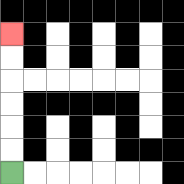{'start': '[0, 7]', 'end': '[0, 1]', 'path_directions': 'U,U,U,U,U,U', 'path_coordinates': '[[0, 7], [0, 6], [0, 5], [0, 4], [0, 3], [0, 2], [0, 1]]'}